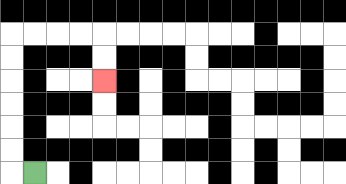{'start': '[1, 7]', 'end': '[4, 3]', 'path_directions': 'L,U,U,U,U,U,U,R,R,R,R,D,D', 'path_coordinates': '[[1, 7], [0, 7], [0, 6], [0, 5], [0, 4], [0, 3], [0, 2], [0, 1], [1, 1], [2, 1], [3, 1], [4, 1], [4, 2], [4, 3]]'}